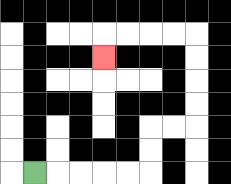{'start': '[1, 7]', 'end': '[4, 2]', 'path_directions': 'R,R,R,R,R,U,U,R,R,U,U,U,U,L,L,L,L,D', 'path_coordinates': '[[1, 7], [2, 7], [3, 7], [4, 7], [5, 7], [6, 7], [6, 6], [6, 5], [7, 5], [8, 5], [8, 4], [8, 3], [8, 2], [8, 1], [7, 1], [6, 1], [5, 1], [4, 1], [4, 2]]'}